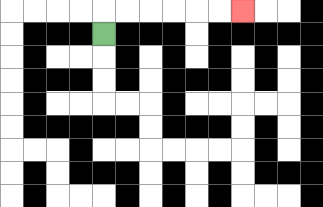{'start': '[4, 1]', 'end': '[10, 0]', 'path_directions': 'U,R,R,R,R,R,R', 'path_coordinates': '[[4, 1], [4, 0], [5, 0], [6, 0], [7, 0], [8, 0], [9, 0], [10, 0]]'}